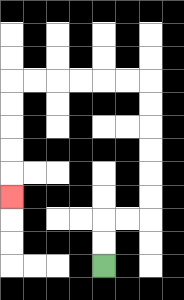{'start': '[4, 11]', 'end': '[0, 8]', 'path_directions': 'U,U,R,R,U,U,U,U,U,U,L,L,L,L,L,L,D,D,D,D,D', 'path_coordinates': '[[4, 11], [4, 10], [4, 9], [5, 9], [6, 9], [6, 8], [6, 7], [6, 6], [6, 5], [6, 4], [6, 3], [5, 3], [4, 3], [3, 3], [2, 3], [1, 3], [0, 3], [0, 4], [0, 5], [0, 6], [0, 7], [0, 8]]'}